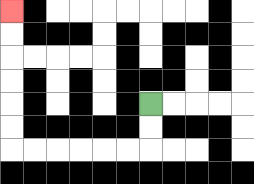{'start': '[6, 4]', 'end': '[0, 0]', 'path_directions': 'D,D,L,L,L,L,L,L,U,U,U,U,U,U', 'path_coordinates': '[[6, 4], [6, 5], [6, 6], [5, 6], [4, 6], [3, 6], [2, 6], [1, 6], [0, 6], [0, 5], [0, 4], [0, 3], [0, 2], [0, 1], [0, 0]]'}